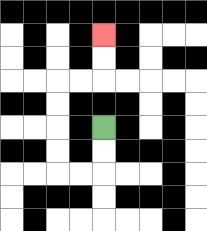{'start': '[4, 5]', 'end': '[4, 1]', 'path_directions': 'D,D,L,L,U,U,U,U,R,R,U,U', 'path_coordinates': '[[4, 5], [4, 6], [4, 7], [3, 7], [2, 7], [2, 6], [2, 5], [2, 4], [2, 3], [3, 3], [4, 3], [4, 2], [4, 1]]'}